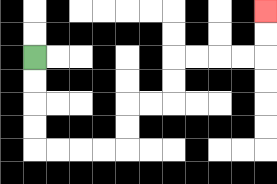{'start': '[1, 2]', 'end': '[11, 0]', 'path_directions': 'D,D,D,D,R,R,R,R,U,U,R,R,U,U,R,R,R,R,U,U', 'path_coordinates': '[[1, 2], [1, 3], [1, 4], [1, 5], [1, 6], [2, 6], [3, 6], [4, 6], [5, 6], [5, 5], [5, 4], [6, 4], [7, 4], [7, 3], [7, 2], [8, 2], [9, 2], [10, 2], [11, 2], [11, 1], [11, 0]]'}